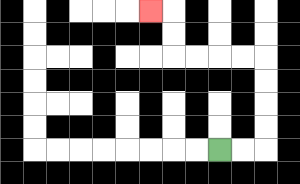{'start': '[9, 6]', 'end': '[6, 0]', 'path_directions': 'R,R,U,U,U,U,L,L,L,L,U,U,L', 'path_coordinates': '[[9, 6], [10, 6], [11, 6], [11, 5], [11, 4], [11, 3], [11, 2], [10, 2], [9, 2], [8, 2], [7, 2], [7, 1], [7, 0], [6, 0]]'}